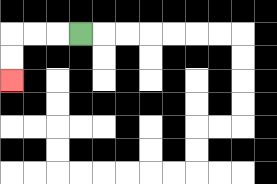{'start': '[3, 1]', 'end': '[0, 3]', 'path_directions': 'L,L,L,D,D', 'path_coordinates': '[[3, 1], [2, 1], [1, 1], [0, 1], [0, 2], [0, 3]]'}